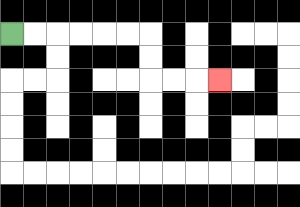{'start': '[0, 1]', 'end': '[9, 3]', 'path_directions': 'R,R,R,R,R,R,D,D,R,R,R', 'path_coordinates': '[[0, 1], [1, 1], [2, 1], [3, 1], [4, 1], [5, 1], [6, 1], [6, 2], [6, 3], [7, 3], [8, 3], [9, 3]]'}